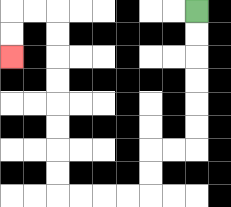{'start': '[8, 0]', 'end': '[0, 2]', 'path_directions': 'D,D,D,D,D,D,L,L,D,D,L,L,L,L,U,U,U,U,U,U,U,U,L,L,D,D', 'path_coordinates': '[[8, 0], [8, 1], [8, 2], [8, 3], [8, 4], [8, 5], [8, 6], [7, 6], [6, 6], [6, 7], [6, 8], [5, 8], [4, 8], [3, 8], [2, 8], [2, 7], [2, 6], [2, 5], [2, 4], [2, 3], [2, 2], [2, 1], [2, 0], [1, 0], [0, 0], [0, 1], [0, 2]]'}